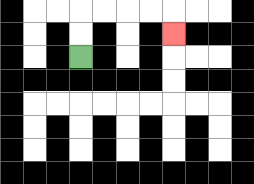{'start': '[3, 2]', 'end': '[7, 1]', 'path_directions': 'U,U,R,R,R,R,D', 'path_coordinates': '[[3, 2], [3, 1], [3, 0], [4, 0], [5, 0], [6, 0], [7, 0], [7, 1]]'}